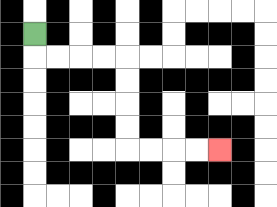{'start': '[1, 1]', 'end': '[9, 6]', 'path_directions': 'D,R,R,R,R,D,D,D,D,R,R,R,R', 'path_coordinates': '[[1, 1], [1, 2], [2, 2], [3, 2], [4, 2], [5, 2], [5, 3], [5, 4], [5, 5], [5, 6], [6, 6], [7, 6], [8, 6], [9, 6]]'}